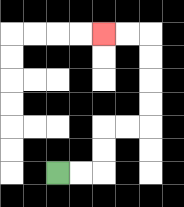{'start': '[2, 7]', 'end': '[4, 1]', 'path_directions': 'R,R,U,U,R,R,U,U,U,U,L,L', 'path_coordinates': '[[2, 7], [3, 7], [4, 7], [4, 6], [4, 5], [5, 5], [6, 5], [6, 4], [6, 3], [6, 2], [6, 1], [5, 1], [4, 1]]'}